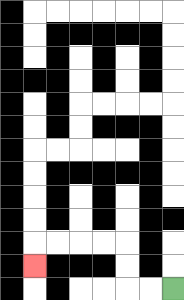{'start': '[7, 12]', 'end': '[1, 11]', 'path_directions': 'L,L,U,U,L,L,L,L,D', 'path_coordinates': '[[7, 12], [6, 12], [5, 12], [5, 11], [5, 10], [4, 10], [3, 10], [2, 10], [1, 10], [1, 11]]'}